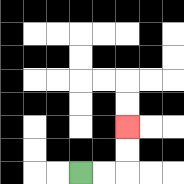{'start': '[3, 7]', 'end': '[5, 5]', 'path_directions': 'R,R,U,U', 'path_coordinates': '[[3, 7], [4, 7], [5, 7], [5, 6], [5, 5]]'}